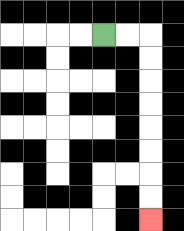{'start': '[4, 1]', 'end': '[6, 9]', 'path_directions': 'R,R,D,D,D,D,D,D,D,D', 'path_coordinates': '[[4, 1], [5, 1], [6, 1], [6, 2], [6, 3], [6, 4], [6, 5], [6, 6], [6, 7], [6, 8], [6, 9]]'}